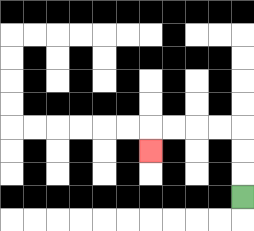{'start': '[10, 8]', 'end': '[6, 6]', 'path_directions': 'U,U,U,L,L,L,L,D', 'path_coordinates': '[[10, 8], [10, 7], [10, 6], [10, 5], [9, 5], [8, 5], [7, 5], [6, 5], [6, 6]]'}